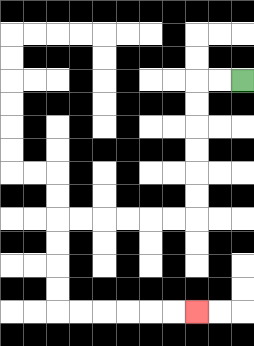{'start': '[10, 3]', 'end': '[8, 13]', 'path_directions': 'L,L,D,D,D,D,D,D,L,L,L,L,L,L,D,D,D,D,R,R,R,R,R,R', 'path_coordinates': '[[10, 3], [9, 3], [8, 3], [8, 4], [8, 5], [8, 6], [8, 7], [8, 8], [8, 9], [7, 9], [6, 9], [5, 9], [4, 9], [3, 9], [2, 9], [2, 10], [2, 11], [2, 12], [2, 13], [3, 13], [4, 13], [5, 13], [6, 13], [7, 13], [8, 13]]'}